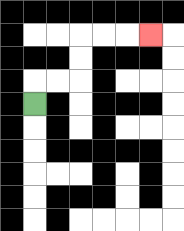{'start': '[1, 4]', 'end': '[6, 1]', 'path_directions': 'U,R,R,U,U,R,R,R', 'path_coordinates': '[[1, 4], [1, 3], [2, 3], [3, 3], [3, 2], [3, 1], [4, 1], [5, 1], [6, 1]]'}